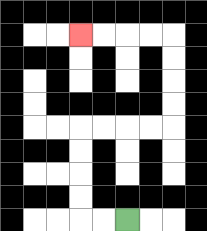{'start': '[5, 9]', 'end': '[3, 1]', 'path_directions': 'L,L,U,U,U,U,R,R,R,R,U,U,U,U,L,L,L,L', 'path_coordinates': '[[5, 9], [4, 9], [3, 9], [3, 8], [3, 7], [3, 6], [3, 5], [4, 5], [5, 5], [6, 5], [7, 5], [7, 4], [7, 3], [7, 2], [7, 1], [6, 1], [5, 1], [4, 1], [3, 1]]'}